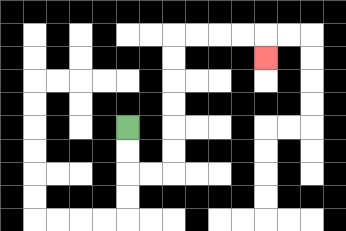{'start': '[5, 5]', 'end': '[11, 2]', 'path_directions': 'D,D,R,R,U,U,U,U,U,U,R,R,R,R,D', 'path_coordinates': '[[5, 5], [5, 6], [5, 7], [6, 7], [7, 7], [7, 6], [7, 5], [7, 4], [7, 3], [7, 2], [7, 1], [8, 1], [9, 1], [10, 1], [11, 1], [11, 2]]'}